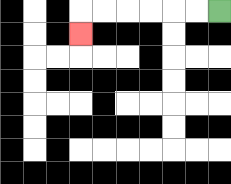{'start': '[9, 0]', 'end': '[3, 1]', 'path_directions': 'L,L,L,L,L,L,D', 'path_coordinates': '[[9, 0], [8, 0], [7, 0], [6, 0], [5, 0], [4, 0], [3, 0], [3, 1]]'}